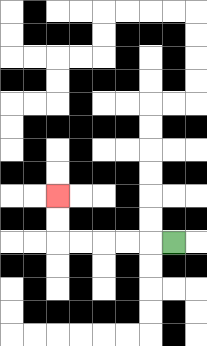{'start': '[7, 10]', 'end': '[2, 8]', 'path_directions': 'L,L,L,L,L,U,U', 'path_coordinates': '[[7, 10], [6, 10], [5, 10], [4, 10], [3, 10], [2, 10], [2, 9], [2, 8]]'}